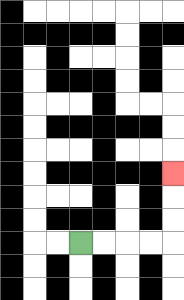{'start': '[3, 10]', 'end': '[7, 7]', 'path_directions': 'R,R,R,R,U,U,U', 'path_coordinates': '[[3, 10], [4, 10], [5, 10], [6, 10], [7, 10], [7, 9], [7, 8], [7, 7]]'}